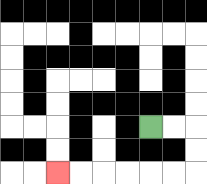{'start': '[6, 5]', 'end': '[2, 7]', 'path_directions': 'R,R,D,D,L,L,L,L,L,L', 'path_coordinates': '[[6, 5], [7, 5], [8, 5], [8, 6], [8, 7], [7, 7], [6, 7], [5, 7], [4, 7], [3, 7], [2, 7]]'}